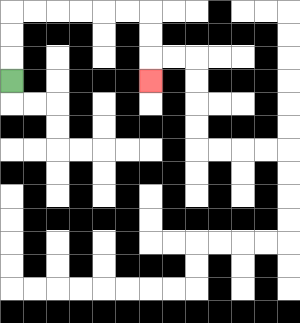{'start': '[0, 3]', 'end': '[6, 3]', 'path_directions': 'U,U,U,R,R,R,R,R,R,D,D,D', 'path_coordinates': '[[0, 3], [0, 2], [0, 1], [0, 0], [1, 0], [2, 0], [3, 0], [4, 0], [5, 0], [6, 0], [6, 1], [6, 2], [6, 3]]'}